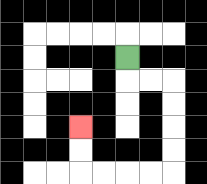{'start': '[5, 2]', 'end': '[3, 5]', 'path_directions': 'D,R,R,D,D,D,D,L,L,L,L,U,U', 'path_coordinates': '[[5, 2], [5, 3], [6, 3], [7, 3], [7, 4], [7, 5], [7, 6], [7, 7], [6, 7], [5, 7], [4, 7], [3, 7], [3, 6], [3, 5]]'}